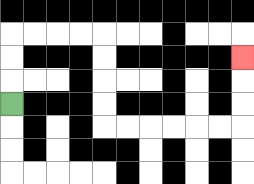{'start': '[0, 4]', 'end': '[10, 2]', 'path_directions': 'U,U,U,R,R,R,R,D,D,D,D,R,R,R,R,R,R,U,U,U', 'path_coordinates': '[[0, 4], [0, 3], [0, 2], [0, 1], [1, 1], [2, 1], [3, 1], [4, 1], [4, 2], [4, 3], [4, 4], [4, 5], [5, 5], [6, 5], [7, 5], [8, 5], [9, 5], [10, 5], [10, 4], [10, 3], [10, 2]]'}